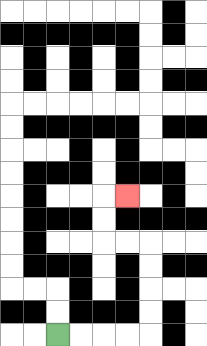{'start': '[2, 14]', 'end': '[5, 8]', 'path_directions': 'R,R,R,R,U,U,U,U,L,L,U,U,R', 'path_coordinates': '[[2, 14], [3, 14], [4, 14], [5, 14], [6, 14], [6, 13], [6, 12], [6, 11], [6, 10], [5, 10], [4, 10], [4, 9], [4, 8], [5, 8]]'}